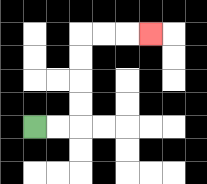{'start': '[1, 5]', 'end': '[6, 1]', 'path_directions': 'R,R,U,U,U,U,R,R,R', 'path_coordinates': '[[1, 5], [2, 5], [3, 5], [3, 4], [3, 3], [3, 2], [3, 1], [4, 1], [5, 1], [6, 1]]'}